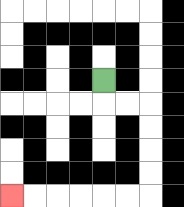{'start': '[4, 3]', 'end': '[0, 8]', 'path_directions': 'D,R,R,D,D,D,D,L,L,L,L,L,L', 'path_coordinates': '[[4, 3], [4, 4], [5, 4], [6, 4], [6, 5], [6, 6], [6, 7], [6, 8], [5, 8], [4, 8], [3, 8], [2, 8], [1, 8], [0, 8]]'}